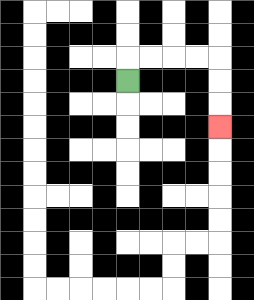{'start': '[5, 3]', 'end': '[9, 5]', 'path_directions': 'U,R,R,R,R,D,D,D', 'path_coordinates': '[[5, 3], [5, 2], [6, 2], [7, 2], [8, 2], [9, 2], [9, 3], [9, 4], [9, 5]]'}